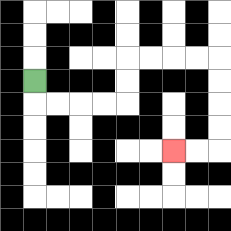{'start': '[1, 3]', 'end': '[7, 6]', 'path_directions': 'D,R,R,R,R,U,U,R,R,R,R,D,D,D,D,L,L', 'path_coordinates': '[[1, 3], [1, 4], [2, 4], [3, 4], [4, 4], [5, 4], [5, 3], [5, 2], [6, 2], [7, 2], [8, 2], [9, 2], [9, 3], [9, 4], [9, 5], [9, 6], [8, 6], [7, 6]]'}